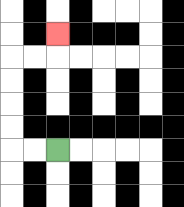{'start': '[2, 6]', 'end': '[2, 1]', 'path_directions': 'L,L,U,U,U,U,R,R,U', 'path_coordinates': '[[2, 6], [1, 6], [0, 6], [0, 5], [0, 4], [0, 3], [0, 2], [1, 2], [2, 2], [2, 1]]'}